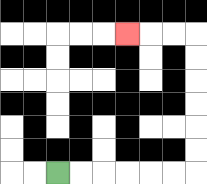{'start': '[2, 7]', 'end': '[5, 1]', 'path_directions': 'R,R,R,R,R,R,U,U,U,U,U,U,L,L,L', 'path_coordinates': '[[2, 7], [3, 7], [4, 7], [5, 7], [6, 7], [7, 7], [8, 7], [8, 6], [8, 5], [8, 4], [8, 3], [8, 2], [8, 1], [7, 1], [6, 1], [5, 1]]'}